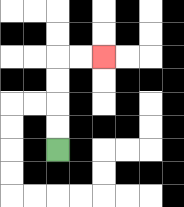{'start': '[2, 6]', 'end': '[4, 2]', 'path_directions': 'U,U,U,U,R,R', 'path_coordinates': '[[2, 6], [2, 5], [2, 4], [2, 3], [2, 2], [3, 2], [4, 2]]'}